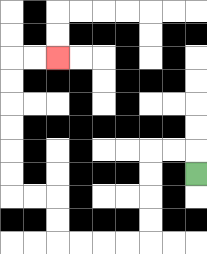{'start': '[8, 7]', 'end': '[2, 2]', 'path_directions': 'U,L,L,D,D,D,D,L,L,L,L,U,U,L,L,U,U,U,U,U,U,R,R', 'path_coordinates': '[[8, 7], [8, 6], [7, 6], [6, 6], [6, 7], [6, 8], [6, 9], [6, 10], [5, 10], [4, 10], [3, 10], [2, 10], [2, 9], [2, 8], [1, 8], [0, 8], [0, 7], [0, 6], [0, 5], [0, 4], [0, 3], [0, 2], [1, 2], [2, 2]]'}